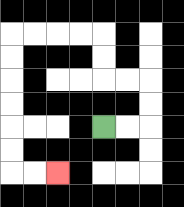{'start': '[4, 5]', 'end': '[2, 7]', 'path_directions': 'R,R,U,U,L,L,U,U,L,L,L,L,D,D,D,D,D,D,R,R', 'path_coordinates': '[[4, 5], [5, 5], [6, 5], [6, 4], [6, 3], [5, 3], [4, 3], [4, 2], [4, 1], [3, 1], [2, 1], [1, 1], [0, 1], [0, 2], [0, 3], [0, 4], [0, 5], [0, 6], [0, 7], [1, 7], [2, 7]]'}